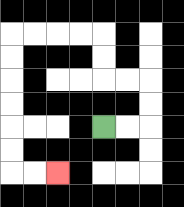{'start': '[4, 5]', 'end': '[2, 7]', 'path_directions': 'R,R,U,U,L,L,U,U,L,L,L,L,D,D,D,D,D,D,R,R', 'path_coordinates': '[[4, 5], [5, 5], [6, 5], [6, 4], [6, 3], [5, 3], [4, 3], [4, 2], [4, 1], [3, 1], [2, 1], [1, 1], [0, 1], [0, 2], [0, 3], [0, 4], [0, 5], [0, 6], [0, 7], [1, 7], [2, 7]]'}